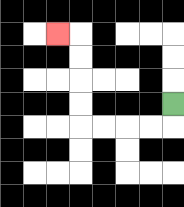{'start': '[7, 4]', 'end': '[2, 1]', 'path_directions': 'D,L,L,L,L,U,U,U,U,L', 'path_coordinates': '[[7, 4], [7, 5], [6, 5], [5, 5], [4, 5], [3, 5], [3, 4], [3, 3], [3, 2], [3, 1], [2, 1]]'}